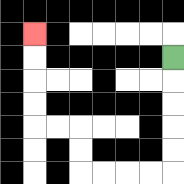{'start': '[7, 2]', 'end': '[1, 1]', 'path_directions': 'D,D,D,D,D,L,L,L,L,U,U,L,L,U,U,U,U', 'path_coordinates': '[[7, 2], [7, 3], [7, 4], [7, 5], [7, 6], [7, 7], [6, 7], [5, 7], [4, 7], [3, 7], [3, 6], [3, 5], [2, 5], [1, 5], [1, 4], [1, 3], [1, 2], [1, 1]]'}